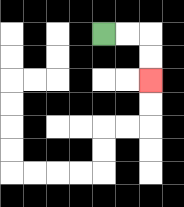{'start': '[4, 1]', 'end': '[6, 3]', 'path_directions': 'R,R,D,D', 'path_coordinates': '[[4, 1], [5, 1], [6, 1], [6, 2], [6, 3]]'}